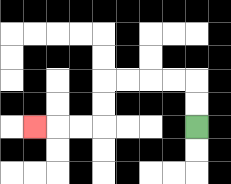{'start': '[8, 5]', 'end': '[1, 5]', 'path_directions': 'U,U,L,L,L,L,D,D,L,L,L', 'path_coordinates': '[[8, 5], [8, 4], [8, 3], [7, 3], [6, 3], [5, 3], [4, 3], [4, 4], [4, 5], [3, 5], [2, 5], [1, 5]]'}